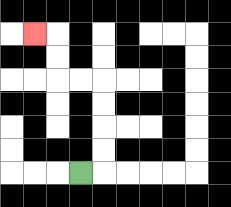{'start': '[3, 7]', 'end': '[1, 1]', 'path_directions': 'R,U,U,U,U,L,L,U,U,L', 'path_coordinates': '[[3, 7], [4, 7], [4, 6], [4, 5], [4, 4], [4, 3], [3, 3], [2, 3], [2, 2], [2, 1], [1, 1]]'}